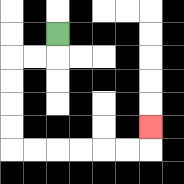{'start': '[2, 1]', 'end': '[6, 5]', 'path_directions': 'D,L,L,D,D,D,D,R,R,R,R,R,R,U', 'path_coordinates': '[[2, 1], [2, 2], [1, 2], [0, 2], [0, 3], [0, 4], [0, 5], [0, 6], [1, 6], [2, 6], [3, 6], [4, 6], [5, 6], [6, 6], [6, 5]]'}